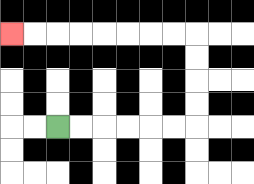{'start': '[2, 5]', 'end': '[0, 1]', 'path_directions': 'R,R,R,R,R,R,U,U,U,U,L,L,L,L,L,L,L,L', 'path_coordinates': '[[2, 5], [3, 5], [4, 5], [5, 5], [6, 5], [7, 5], [8, 5], [8, 4], [8, 3], [8, 2], [8, 1], [7, 1], [6, 1], [5, 1], [4, 1], [3, 1], [2, 1], [1, 1], [0, 1]]'}